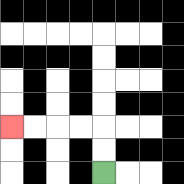{'start': '[4, 7]', 'end': '[0, 5]', 'path_directions': 'U,U,L,L,L,L', 'path_coordinates': '[[4, 7], [4, 6], [4, 5], [3, 5], [2, 5], [1, 5], [0, 5]]'}